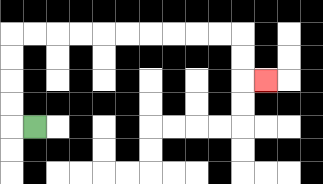{'start': '[1, 5]', 'end': '[11, 3]', 'path_directions': 'L,U,U,U,U,R,R,R,R,R,R,R,R,R,R,D,D,R', 'path_coordinates': '[[1, 5], [0, 5], [0, 4], [0, 3], [0, 2], [0, 1], [1, 1], [2, 1], [3, 1], [4, 1], [5, 1], [6, 1], [7, 1], [8, 1], [9, 1], [10, 1], [10, 2], [10, 3], [11, 3]]'}